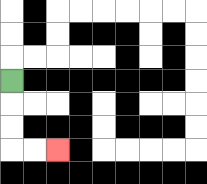{'start': '[0, 3]', 'end': '[2, 6]', 'path_directions': 'D,D,D,R,R', 'path_coordinates': '[[0, 3], [0, 4], [0, 5], [0, 6], [1, 6], [2, 6]]'}